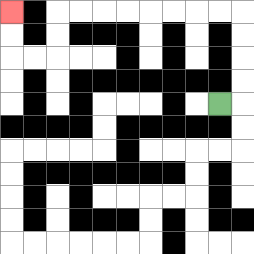{'start': '[9, 4]', 'end': '[0, 0]', 'path_directions': 'R,U,U,U,U,L,L,L,L,L,L,L,L,D,D,L,L,U,U', 'path_coordinates': '[[9, 4], [10, 4], [10, 3], [10, 2], [10, 1], [10, 0], [9, 0], [8, 0], [7, 0], [6, 0], [5, 0], [4, 0], [3, 0], [2, 0], [2, 1], [2, 2], [1, 2], [0, 2], [0, 1], [0, 0]]'}